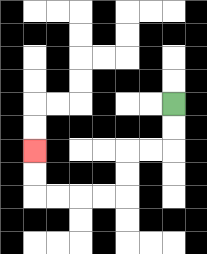{'start': '[7, 4]', 'end': '[1, 6]', 'path_directions': 'D,D,L,L,D,D,L,L,L,L,U,U', 'path_coordinates': '[[7, 4], [7, 5], [7, 6], [6, 6], [5, 6], [5, 7], [5, 8], [4, 8], [3, 8], [2, 8], [1, 8], [1, 7], [1, 6]]'}